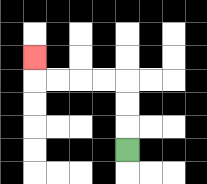{'start': '[5, 6]', 'end': '[1, 2]', 'path_directions': 'U,U,U,L,L,L,L,U', 'path_coordinates': '[[5, 6], [5, 5], [5, 4], [5, 3], [4, 3], [3, 3], [2, 3], [1, 3], [1, 2]]'}